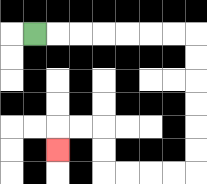{'start': '[1, 1]', 'end': '[2, 6]', 'path_directions': 'R,R,R,R,R,R,R,D,D,D,D,D,D,L,L,L,L,U,U,L,L,D', 'path_coordinates': '[[1, 1], [2, 1], [3, 1], [4, 1], [5, 1], [6, 1], [7, 1], [8, 1], [8, 2], [8, 3], [8, 4], [8, 5], [8, 6], [8, 7], [7, 7], [6, 7], [5, 7], [4, 7], [4, 6], [4, 5], [3, 5], [2, 5], [2, 6]]'}